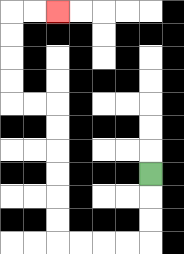{'start': '[6, 7]', 'end': '[2, 0]', 'path_directions': 'D,D,D,L,L,L,L,U,U,U,U,U,U,L,L,U,U,U,U,R,R', 'path_coordinates': '[[6, 7], [6, 8], [6, 9], [6, 10], [5, 10], [4, 10], [3, 10], [2, 10], [2, 9], [2, 8], [2, 7], [2, 6], [2, 5], [2, 4], [1, 4], [0, 4], [0, 3], [0, 2], [0, 1], [0, 0], [1, 0], [2, 0]]'}